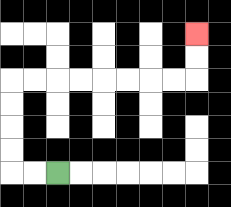{'start': '[2, 7]', 'end': '[8, 1]', 'path_directions': 'L,L,U,U,U,U,R,R,R,R,R,R,R,R,U,U', 'path_coordinates': '[[2, 7], [1, 7], [0, 7], [0, 6], [0, 5], [0, 4], [0, 3], [1, 3], [2, 3], [3, 3], [4, 3], [5, 3], [6, 3], [7, 3], [8, 3], [8, 2], [8, 1]]'}